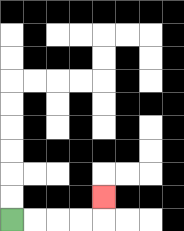{'start': '[0, 9]', 'end': '[4, 8]', 'path_directions': 'R,R,R,R,U', 'path_coordinates': '[[0, 9], [1, 9], [2, 9], [3, 9], [4, 9], [4, 8]]'}